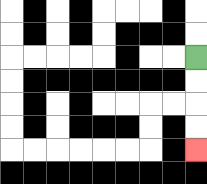{'start': '[8, 2]', 'end': '[8, 6]', 'path_directions': 'D,D,D,D', 'path_coordinates': '[[8, 2], [8, 3], [8, 4], [8, 5], [8, 6]]'}